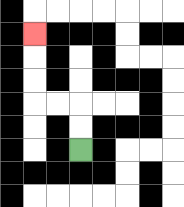{'start': '[3, 6]', 'end': '[1, 1]', 'path_directions': 'U,U,L,L,U,U,U', 'path_coordinates': '[[3, 6], [3, 5], [3, 4], [2, 4], [1, 4], [1, 3], [1, 2], [1, 1]]'}